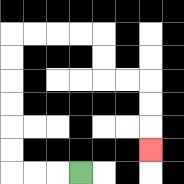{'start': '[3, 7]', 'end': '[6, 6]', 'path_directions': 'L,L,L,U,U,U,U,U,U,R,R,R,R,D,D,R,R,D,D,D', 'path_coordinates': '[[3, 7], [2, 7], [1, 7], [0, 7], [0, 6], [0, 5], [0, 4], [0, 3], [0, 2], [0, 1], [1, 1], [2, 1], [3, 1], [4, 1], [4, 2], [4, 3], [5, 3], [6, 3], [6, 4], [6, 5], [6, 6]]'}